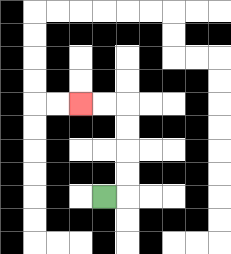{'start': '[4, 8]', 'end': '[3, 4]', 'path_directions': 'R,U,U,U,U,L,L', 'path_coordinates': '[[4, 8], [5, 8], [5, 7], [5, 6], [5, 5], [5, 4], [4, 4], [3, 4]]'}